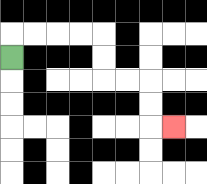{'start': '[0, 2]', 'end': '[7, 5]', 'path_directions': 'U,R,R,R,R,D,D,R,R,D,D,R', 'path_coordinates': '[[0, 2], [0, 1], [1, 1], [2, 1], [3, 1], [4, 1], [4, 2], [4, 3], [5, 3], [6, 3], [6, 4], [6, 5], [7, 5]]'}